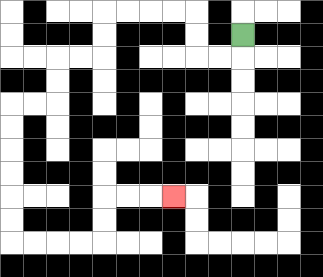{'start': '[10, 1]', 'end': '[7, 8]', 'path_directions': 'D,L,L,U,U,L,L,L,L,D,D,L,L,D,D,L,L,D,D,D,D,D,D,R,R,R,R,U,U,R,R,R', 'path_coordinates': '[[10, 1], [10, 2], [9, 2], [8, 2], [8, 1], [8, 0], [7, 0], [6, 0], [5, 0], [4, 0], [4, 1], [4, 2], [3, 2], [2, 2], [2, 3], [2, 4], [1, 4], [0, 4], [0, 5], [0, 6], [0, 7], [0, 8], [0, 9], [0, 10], [1, 10], [2, 10], [3, 10], [4, 10], [4, 9], [4, 8], [5, 8], [6, 8], [7, 8]]'}